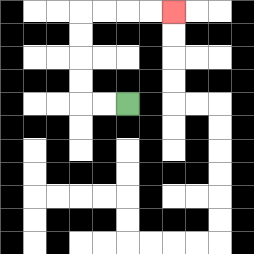{'start': '[5, 4]', 'end': '[7, 0]', 'path_directions': 'L,L,U,U,U,U,R,R,R,R', 'path_coordinates': '[[5, 4], [4, 4], [3, 4], [3, 3], [3, 2], [3, 1], [3, 0], [4, 0], [5, 0], [6, 0], [7, 0]]'}